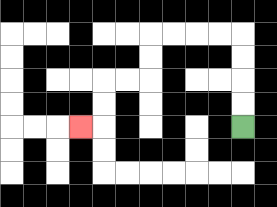{'start': '[10, 5]', 'end': '[3, 5]', 'path_directions': 'U,U,U,U,L,L,L,L,D,D,L,L,D,D,L', 'path_coordinates': '[[10, 5], [10, 4], [10, 3], [10, 2], [10, 1], [9, 1], [8, 1], [7, 1], [6, 1], [6, 2], [6, 3], [5, 3], [4, 3], [4, 4], [4, 5], [3, 5]]'}